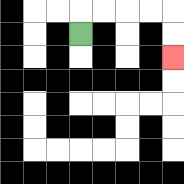{'start': '[3, 1]', 'end': '[7, 2]', 'path_directions': 'U,R,R,R,R,D,D', 'path_coordinates': '[[3, 1], [3, 0], [4, 0], [5, 0], [6, 0], [7, 0], [7, 1], [7, 2]]'}